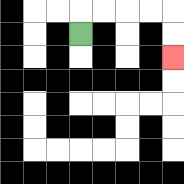{'start': '[3, 1]', 'end': '[7, 2]', 'path_directions': 'U,R,R,R,R,D,D', 'path_coordinates': '[[3, 1], [3, 0], [4, 0], [5, 0], [6, 0], [7, 0], [7, 1], [7, 2]]'}